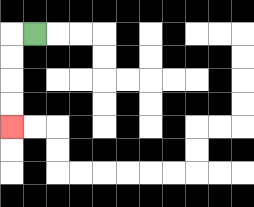{'start': '[1, 1]', 'end': '[0, 5]', 'path_directions': 'L,D,D,D,D', 'path_coordinates': '[[1, 1], [0, 1], [0, 2], [0, 3], [0, 4], [0, 5]]'}